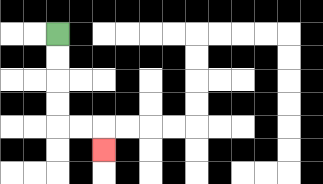{'start': '[2, 1]', 'end': '[4, 6]', 'path_directions': 'D,D,D,D,R,R,D', 'path_coordinates': '[[2, 1], [2, 2], [2, 3], [2, 4], [2, 5], [3, 5], [4, 5], [4, 6]]'}